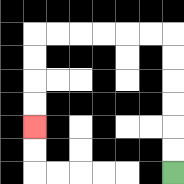{'start': '[7, 7]', 'end': '[1, 5]', 'path_directions': 'U,U,U,U,U,U,L,L,L,L,L,L,D,D,D,D', 'path_coordinates': '[[7, 7], [7, 6], [7, 5], [7, 4], [7, 3], [7, 2], [7, 1], [6, 1], [5, 1], [4, 1], [3, 1], [2, 1], [1, 1], [1, 2], [1, 3], [1, 4], [1, 5]]'}